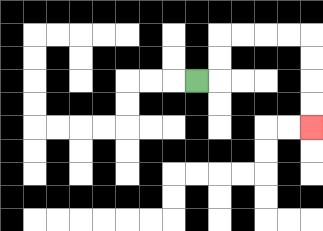{'start': '[8, 3]', 'end': '[13, 5]', 'path_directions': 'R,U,U,R,R,R,R,D,D,D,D', 'path_coordinates': '[[8, 3], [9, 3], [9, 2], [9, 1], [10, 1], [11, 1], [12, 1], [13, 1], [13, 2], [13, 3], [13, 4], [13, 5]]'}